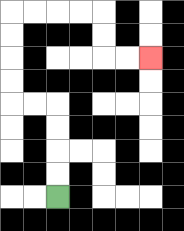{'start': '[2, 8]', 'end': '[6, 2]', 'path_directions': 'U,U,U,U,L,L,U,U,U,U,R,R,R,R,D,D,R,R', 'path_coordinates': '[[2, 8], [2, 7], [2, 6], [2, 5], [2, 4], [1, 4], [0, 4], [0, 3], [0, 2], [0, 1], [0, 0], [1, 0], [2, 0], [3, 0], [4, 0], [4, 1], [4, 2], [5, 2], [6, 2]]'}